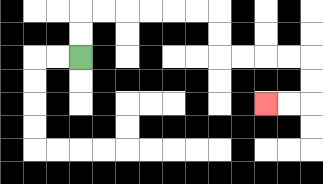{'start': '[3, 2]', 'end': '[11, 4]', 'path_directions': 'U,U,R,R,R,R,R,R,D,D,R,R,R,R,D,D,L,L', 'path_coordinates': '[[3, 2], [3, 1], [3, 0], [4, 0], [5, 0], [6, 0], [7, 0], [8, 0], [9, 0], [9, 1], [9, 2], [10, 2], [11, 2], [12, 2], [13, 2], [13, 3], [13, 4], [12, 4], [11, 4]]'}